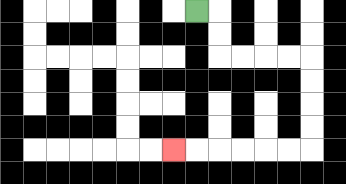{'start': '[8, 0]', 'end': '[7, 6]', 'path_directions': 'R,D,D,R,R,R,R,D,D,D,D,L,L,L,L,L,L', 'path_coordinates': '[[8, 0], [9, 0], [9, 1], [9, 2], [10, 2], [11, 2], [12, 2], [13, 2], [13, 3], [13, 4], [13, 5], [13, 6], [12, 6], [11, 6], [10, 6], [9, 6], [8, 6], [7, 6]]'}